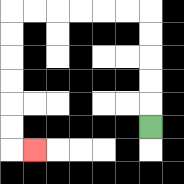{'start': '[6, 5]', 'end': '[1, 6]', 'path_directions': 'U,U,U,U,U,L,L,L,L,L,L,D,D,D,D,D,D,R', 'path_coordinates': '[[6, 5], [6, 4], [6, 3], [6, 2], [6, 1], [6, 0], [5, 0], [4, 0], [3, 0], [2, 0], [1, 0], [0, 0], [0, 1], [0, 2], [0, 3], [0, 4], [0, 5], [0, 6], [1, 6]]'}